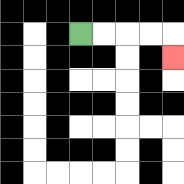{'start': '[3, 1]', 'end': '[7, 2]', 'path_directions': 'R,R,R,R,D', 'path_coordinates': '[[3, 1], [4, 1], [5, 1], [6, 1], [7, 1], [7, 2]]'}